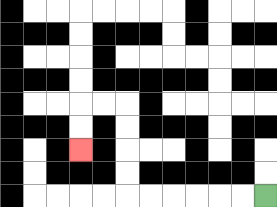{'start': '[11, 8]', 'end': '[3, 6]', 'path_directions': 'L,L,L,L,L,L,U,U,U,U,L,L,D,D', 'path_coordinates': '[[11, 8], [10, 8], [9, 8], [8, 8], [7, 8], [6, 8], [5, 8], [5, 7], [5, 6], [5, 5], [5, 4], [4, 4], [3, 4], [3, 5], [3, 6]]'}